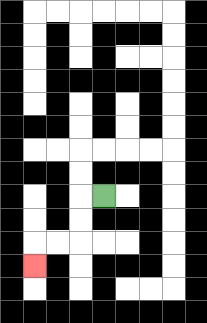{'start': '[4, 8]', 'end': '[1, 11]', 'path_directions': 'L,D,D,L,L,D', 'path_coordinates': '[[4, 8], [3, 8], [3, 9], [3, 10], [2, 10], [1, 10], [1, 11]]'}